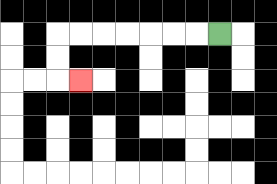{'start': '[9, 1]', 'end': '[3, 3]', 'path_directions': 'L,L,L,L,L,L,L,D,D,R', 'path_coordinates': '[[9, 1], [8, 1], [7, 1], [6, 1], [5, 1], [4, 1], [3, 1], [2, 1], [2, 2], [2, 3], [3, 3]]'}